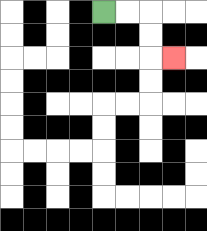{'start': '[4, 0]', 'end': '[7, 2]', 'path_directions': 'R,R,D,D,R', 'path_coordinates': '[[4, 0], [5, 0], [6, 0], [6, 1], [6, 2], [7, 2]]'}